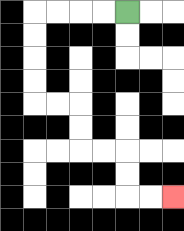{'start': '[5, 0]', 'end': '[7, 8]', 'path_directions': 'L,L,L,L,D,D,D,D,R,R,D,D,R,R,D,D,R,R', 'path_coordinates': '[[5, 0], [4, 0], [3, 0], [2, 0], [1, 0], [1, 1], [1, 2], [1, 3], [1, 4], [2, 4], [3, 4], [3, 5], [3, 6], [4, 6], [5, 6], [5, 7], [5, 8], [6, 8], [7, 8]]'}